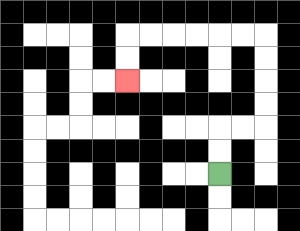{'start': '[9, 7]', 'end': '[5, 3]', 'path_directions': 'U,U,R,R,U,U,U,U,L,L,L,L,L,L,D,D', 'path_coordinates': '[[9, 7], [9, 6], [9, 5], [10, 5], [11, 5], [11, 4], [11, 3], [11, 2], [11, 1], [10, 1], [9, 1], [8, 1], [7, 1], [6, 1], [5, 1], [5, 2], [5, 3]]'}